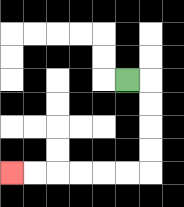{'start': '[5, 3]', 'end': '[0, 7]', 'path_directions': 'R,D,D,D,D,L,L,L,L,L,L', 'path_coordinates': '[[5, 3], [6, 3], [6, 4], [6, 5], [6, 6], [6, 7], [5, 7], [4, 7], [3, 7], [2, 7], [1, 7], [0, 7]]'}